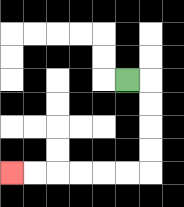{'start': '[5, 3]', 'end': '[0, 7]', 'path_directions': 'R,D,D,D,D,L,L,L,L,L,L', 'path_coordinates': '[[5, 3], [6, 3], [6, 4], [6, 5], [6, 6], [6, 7], [5, 7], [4, 7], [3, 7], [2, 7], [1, 7], [0, 7]]'}